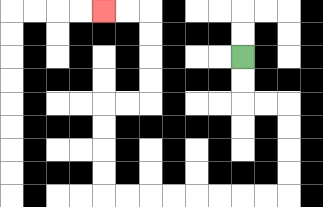{'start': '[10, 2]', 'end': '[4, 0]', 'path_directions': 'D,D,R,R,D,D,D,D,L,L,L,L,L,L,L,L,U,U,U,U,R,R,U,U,U,U,L,L', 'path_coordinates': '[[10, 2], [10, 3], [10, 4], [11, 4], [12, 4], [12, 5], [12, 6], [12, 7], [12, 8], [11, 8], [10, 8], [9, 8], [8, 8], [7, 8], [6, 8], [5, 8], [4, 8], [4, 7], [4, 6], [4, 5], [4, 4], [5, 4], [6, 4], [6, 3], [6, 2], [6, 1], [6, 0], [5, 0], [4, 0]]'}